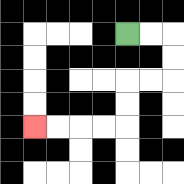{'start': '[5, 1]', 'end': '[1, 5]', 'path_directions': 'R,R,D,D,L,L,D,D,L,L,L,L', 'path_coordinates': '[[5, 1], [6, 1], [7, 1], [7, 2], [7, 3], [6, 3], [5, 3], [5, 4], [5, 5], [4, 5], [3, 5], [2, 5], [1, 5]]'}